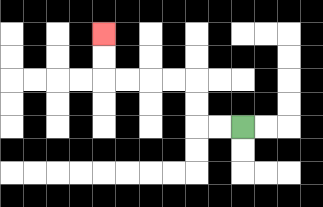{'start': '[10, 5]', 'end': '[4, 1]', 'path_directions': 'L,L,U,U,L,L,L,L,U,U', 'path_coordinates': '[[10, 5], [9, 5], [8, 5], [8, 4], [8, 3], [7, 3], [6, 3], [5, 3], [4, 3], [4, 2], [4, 1]]'}